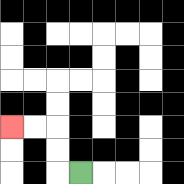{'start': '[3, 7]', 'end': '[0, 5]', 'path_directions': 'L,U,U,L,L', 'path_coordinates': '[[3, 7], [2, 7], [2, 6], [2, 5], [1, 5], [0, 5]]'}